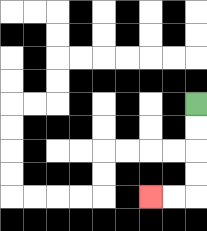{'start': '[8, 4]', 'end': '[6, 8]', 'path_directions': 'D,D,D,D,L,L', 'path_coordinates': '[[8, 4], [8, 5], [8, 6], [8, 7], [8, 8], [7, 8], [6, 8]]'}